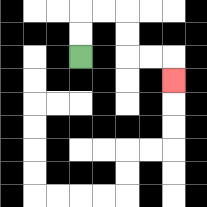{'start': '[3, 2]', 'end': '[7, 3]', 'path_directions': 'U,U,R,R,D,D,R,R,D', 'path_coordinates': '[[3, 2], [3, 1], [3, 0], [4, 0], [5, 0], [5, 1], [5, 2], [6, 2], [7, 2], [7, 3]]'}